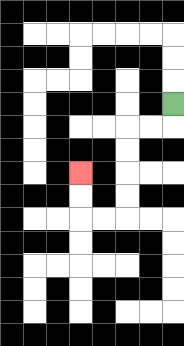{'start': '[7, 4]', 'end': '[3, 7]', 'path_directions': 'D,L,L,D,D,D,D,L,L,U,U', 'path_coordinates': '[[7, 4], [7, 5], [6, 5], [5, 5], [5, 6], [5, 7], [5, 8], [5, 9], [4, 9], [3, 9], [3, 8], [3, 7]]'}